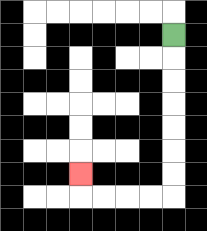{'start': '[7, 1]', 'end': '[3, 7]', 'path_directions': 'D,D,D,D,D,D,D,L,L,L,L,U', 'path_coordinates': '[[7, 1], [7, 2], [7, 3], [7, 4], [7, 5], [7, 6], [7, 7], [7, 8], [6, 8], [5, 8], [4, 8], [3, 8], [3, 7]]'}